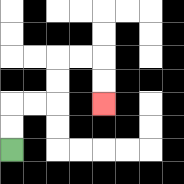{'start': '[0, 6]', 'end': '[4, 4]', 'path_directions': 'U,U,R,R,U,U,R,R,D,D', 'path_coordinates': '[[0, 6], [0, 5], [0, 4], [1, 4], [2, 4], [2, 3], [2, 2], [3, 2], [4, 2], [4, 3], [4, 4]]'}